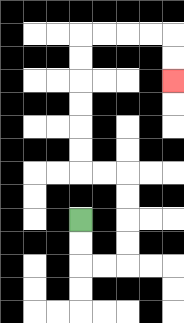{'start': '[3, 9]', 'end': '[7, 3]', 'path_directions': 'D,D,R,R,U,U,U,U,L,L,U,U,U,U,U,U,R,R,R,R,D,D', 'path_coordinates': '[[3, 9], [3, 10], [3, 11], [4, 11], [5, 11], [5, 10], [5, 9], [5, 8], [5, 7], [4, 7], [3, 7], [3, 6], [3, 5], [3, 4], [3, 3], [3, 2], [3, 1], [4, 1], [5, 1], [6, 1], [7, 1], [7, 2], [7, 3]]'}